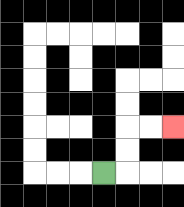{'start': '[4, 7]', 'end': '[7, 5]', 'path_directions': 'R,U,U,R,R', 'path_coordinates': '[[4, 7], [5, 7], [5, 6], [5, 5], [6, 5], [7, 5]]'}